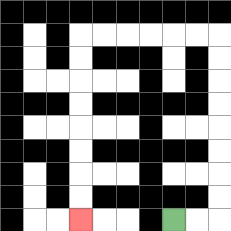{'start': '[7, 9]', 'end': '[3, 9]', 'path_directions': 'R,R,U,U,U,U,U,U,U,U,L,L,L,L,L,L,D,D,D,D,D,D,D,D', 'path_coordinates': '[[7, 9], [8, 9], [9, 9], [9, 8], [9, 7], [9, 6], [9, 5], [9, 4], [9, 3], [9, 2], [9, 1], [8, 1], [7, 1], [6, 1], [5, 1], [4, 1], [3, 1], [3, 2], [3, 3], [3, 4], [3, 5], [3, 6], [3, 7], [3, 8], [3, 9]]'}